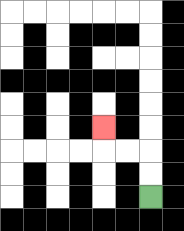{'start': '[6, 8]', 'end': '[4, 5]', 'path_directions': 'U,U,L,L,U', 'path_coordinates': '[[6, 8], [6, 7], [6, 6], [5, 6], [4, 6], [4, 5]]'}